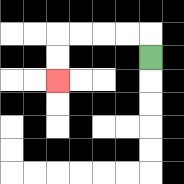{'start': '[6, 2]', 'end': '[2, 3]', 'path_directions': 'U,L,L,L,L,D,D', 'path_coordinates': '[[6, 2], [6, 1], [5, 1], [4, 1], [3, 1], [2, 1], [2, 2], [2, 3]]'}